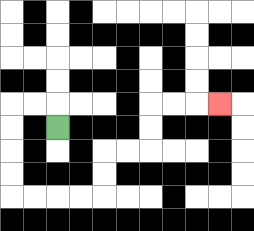{'start': '[2, 5]', 'end': '[9, 4]', 'path_directions': 'U,L,L,D,D,D,D,R,R,R,R,U,U,R,R,U,U,R,R,R', 'path_coordinates': '[[2, 5], [2, 4], [1, 4], [0, 4], [0, 5], [0, 6], [0, 7], [0, 8], [1, 8], [2, 8], [3, 8], [4, 8], [4, 7], [4, 6], [5, 6], [6, 6], [6, 5], [6, 4], [7, 4], [8, 4], [9, 4]]'}